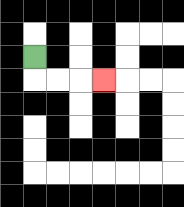{'start': '[1, 2]', 'end': '[4, 3]', 'path_directions': 'D,R,R,R', 'path_coordinates': '[[1, 2], [1, 3], [2, 3], [3, 3], [4, 3]]'}